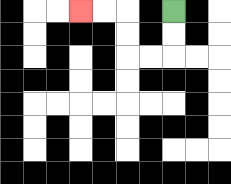{'start': '[7, 0]', 'end': '[3, 0]', 'path_directions': 'D,D,L,L,U,U,L,L', 'path_coordinates': '[[7, 0], [7, 1], [7, 2], [6, 2], [5, 2], [5, 1], [5, 0], [4, 0], [3, 0]]'}